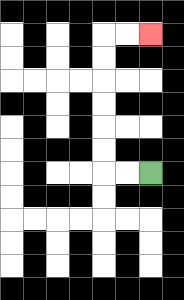{'start': '[6, 7]', 'end': '[6, 1]', 'path_directions': 'L,L,U,U,U,U,U,U,R,R', 'path_coordinates': '[[6, 7], [5, 7], [4, 7], [4, 6], [4, 5], [4, 4], [4, 3], [4, 2], [4, 1], [5, 1], [6, 1]]'}